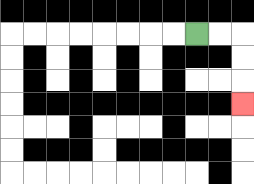{'start': '[8, 1]', 'end': '[10, 4]', 'path_directions': 'R,R,D,D,D', 'path_coordinates': '[[8, 1], [9, 1], [10, 1], [10, 2], [10, 3], [10, 4]]'}